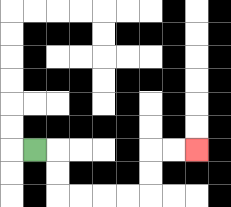{'start': '[1, 6]', 'end': '[8, 6]', 'path_directions': 'R,D,D,R,R,R,R,U,U,R,R', 'path_coordinates': '[[1, 6], [2, 6], [2, 7], [2, 8], [3, 8], [4, 8], [5, 8], [6, 8], [6, 7], [6, 6], [7, 6], [8, 6]]'}